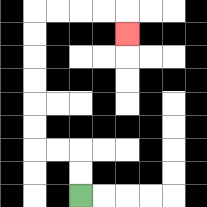{'start': '[3, 8]', 'end': '[5, 1]', 'path_directions': 'U,U,L,L,U,U,U,U,U,U,R,R,R,R,D', 'path_coordinates': '[[3, 8], [3, 7], [3, 6], [2, 6], [1, 6], [1, 5], [1, 4], [1, 3], [1, 2], [1, 1], [1, 0], [2, 0], [3, 0], [4, 0], [5, 0], [5, 1]]'}